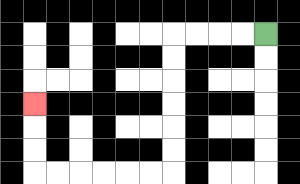{'start': '[11, 1]', 'end': '[1, 4]', 'path_directions': 'L,L,L,L,D,D,D,D,D,D,L,L,L,L,L,L,U,U,U', 'path_coordinates': '[[11, 1], [10, 1], [9, 1], [8, 1], [7, 1], [7, 2], [7, 3], [7, 4], [7, 5], [7, 6], [7, 7], [6, 7], [5, 7], [4, 7], [3, 7], [2, 7], [1, 7], [1, 6], [1, 5], [1, 4]]'}